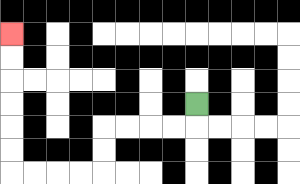{'start': '[8, 4]', 'end': '[0, 1]', 'path_directions': 'D,L,L,L,L,D,D,L,L,L,L,U,U,U,U,U,U', 'path_coordinates': '[[8, 4], [8, 5], [7, 5], [6, 5], [5, 5], [4, 5], [4, 6], [4, 7], [3, 7], [2, 7], [1, 7], [0, 7], [0, 6], [0, 5], [0, 4], [0, 3], [0, 2], [0, 1]]'}